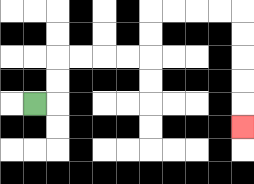{'start': '[1, 4]', 'end': '[10, 5]', 'path_directions': 'R,U,U,R,R,R,R,U,U,R,R,R,R,D,D,D,D,D', 'path_coordinates': '[[1, 4], [2, 4], [2, 3], [2, 2], [3, 2], [4, 2], [5, 2], [6, 2], [6, 1], [6, 0], [7, 0], [8, 0], [9, 0], [10, 0], [10, 1], [10, 2], [10, 3], [10, 4], [10, 5]]'}